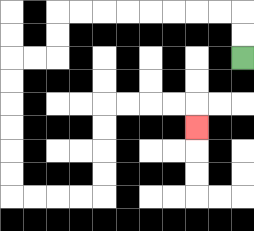{'start': '[10, 2]', 'end': '[8, 5]', 'path_directions': 'U,U,L,L,L,L,L,L,L,L,D,D,L,L,D,D,D,D,D,D,R,R,R,R,U,U,U,U,R,R,R,R,D', 'path_coordinates': '[[10, 2], [10, 1], [10, 0], [9, 0], [8, 0], [7, 0], [6, 0], [5, 0], [4, 0], [3, 0], [2, 0], [2, 1], [2, 2], [1, 2], [0, 2], [0, 3], [0, 4], [0, 5], [0, 6], [0, 7], [0, 8], [1, 8], [2, 8], [3, 8], [4, 8], [4, 7], [4, 6], [4, 5], [4, 4], [5, 4], [6, 4], [7, 4], [8, 4], [8, 5]]'}